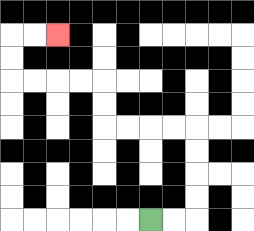{'start': '[6, 9]', 'end': '[2, 1]', 'path_directions': 'R,R,U,U,U,U,L,L,L,L,U,U,L,L,L,L,U,U,R,R', 'path_coordinates': '[[6, 9], [7, 9], [8, 9], [8, 8], [8, 7], [8, 6], [8, 5], [7, 5], [6, 5], [5, 5], [4, 5], [4, 4], [4, 3], [3, 3], [2, 3], [1, 3], [0, 3], [0, 2], [0, 1], [1, 1], [2, 1]]'}